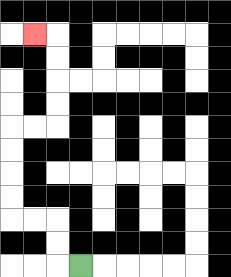{'start': '[3, 11]', 'end': '[1, 1]', 'path_directions': 'L,U,U,L,L,U,U,U,U,R,R,U,U,U,U,L', 'path_coordinates': '[[3, 11], [2, 11], [2, 10], [2, 9], [1, 9], [0, 9], [0, 8], [0, 7], [0, 6], [0, 5], [1, 5], [2, 5], [2, 4], [2, 3], [2, 2], [2, 1], [1, 1]]'}